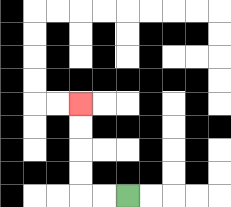{'start': '[5, 8]', 'end': '[3, 4]', 'path_directions': 'L,L,U,U,U,U', 'path_coordinates': '[[5, 8], [4, 8], [3, 8], [3, 7], [3, 6], [3, 5], [3, 4]]'}